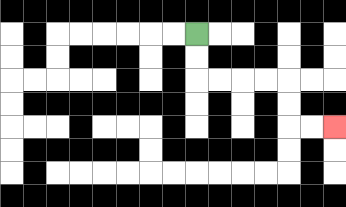{'start': '[8, 1]', 'end': '[14, 5]', 'path_directions': 'D,D,R,R,R,R,D,D,R,R', 'path_coordinates': '[[8, 1], [8, 2], [8, 3], [9, 3], [10, 3], [11, 3], [12, 3], [12, 4], [12, 5], [13, 5], [14, 5]]'}